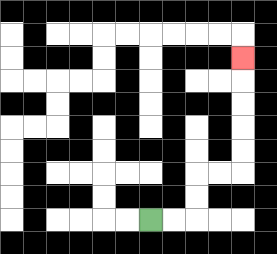{'start': '[6, 9]', 'end': '[10, 2]', 'path_directions': 'R,R,U,U,R,R,U,U,U,U,U', 'path_coordinates': '[[6, 9], [7, 9], [8, 9], [8, 8], [8, 7], [9, 7], [10, 7], [10, 6], [10, 5], [10, 4], [10, 3], [10, 2]]'}